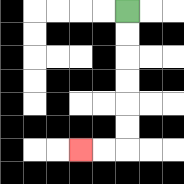{'start': '[5, 0]', 'end': '[3, 6]', 'path_directions': 'D,D,D,D,D,D,L,L', 'path_coordinates': '[[5, 0], [5, 1], [5, 2], [5, 3], [5, 4], [5, 5], [5, 6], [4, 6], [3, 6]]'}